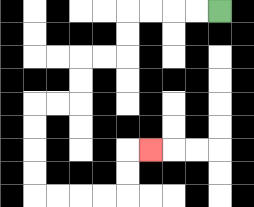{'start': '[9, 0]', 'end': '[6, 6]', 'path_directions': 'L,L,L,L,D,D,L,L,D,D,L,L,D,D,D,D,R,R,R,R,U,U,R', 'path_coordinates': '[[9, 0], [8, 0], [7, 0], [6, 0], [5, 0], [5, 1], [5, 2], [4, 2], [3, 2], [3, 3], [3, 4], [2, 4], [1, 4], [1, 5], [1, 6], [1, 7], [1, 8], [2, 8], [3, 8], [4, 8], [5, 8], [5, 7], [5, 6], [6, 6]]'}